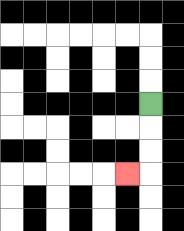{'start': '[6, 4]', 'end': '[5, 7]', 'path_directions': 'D,D,D,L', 'path_coordinates': '[[6, 4], [6, 5], [6, 6], [6, 7], [5, 7]]'}